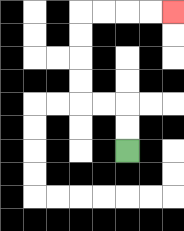{'start': '[5, 6]', 'end': '[7, 0]', 'path_directions': 'U,U,L,L,U,U,U,U,R,R,R,R', 'path_coordinates': '[[5, 6], [5, 5], [5, 4], [4, 4], [3, 4], [3, 3], [3, 2], [3, 1], [3, 0], [4, 0], [5, 0], [6, 0], [7, 0]]'}